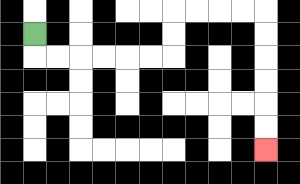{'start': '[1, 1]', 'end': '[11, 6]', 'path_directions': 'D,R,R,R,R,R,R,U,U,R,R,R,R,D,D,D,D,D,D', 'path_coordinates': '[[1, 1], [1, 2], [2, 2], [3, 2], [4, 2], [5, 2], [6, 2], [7, 2], [7, 1], [7, 0], [8, 0], [9, 0], [10, 0], [11, 0], [11, 1], [11, 2], [11, 3], [11, 4], [11, 5], [11, 6]]'}